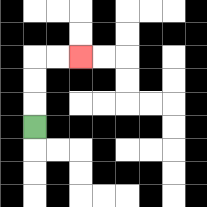{'start': '[1, 5]', 'end': '[3, 2]', 'path_directions': 'U,U,U,R,R', 'path_coordinates': '[[1, 5], [1, 4], [1, 3], [1, 2], [2, 2], [3, 2]]'}